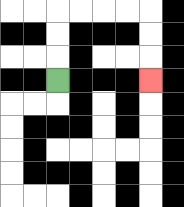{'start': '[2, 3]', 'end': '[6, 3]', 'path_directions': 'U,U,U,R,R,R,R,D,D,D', 'path_coordinates': '[[2, 3], [2, 2], [2, 1], [2, 0], [3, 0], [4, 0], [5, 0], [6, 0], [6, 1], [6, 2], [6, 3]]'}